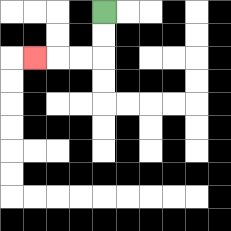{'start': '[4, 0]', 'end': '[1, 2]', 'path_directions': 'D,D,L,L,L', 'path_coordinates': '[[4, 0], [4, 1], [4, 2], [3, 2], [2, 2], [1, 2]]'}